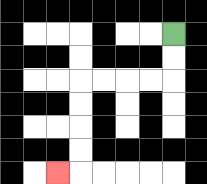{'start': '[7, 1]', 'end': '[2, 7]', 'path_directions': 'D,D,L,L,L,L,D,D,D,D,L', 'path_coordinates': '[[7, 1], [7, 2], [7, 3], [6, 3], [5, 3], [4, 3], [3, 3], [3, 4], [3, 5], [3, 6], [3, 7], [2, 7]]'}